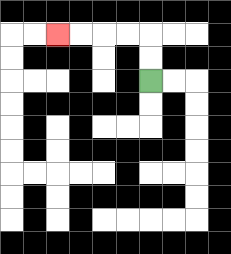{'start': '[6, 3]', 'end': '[2, 1]', 'path_directions': 'U,U,L,L,L,L', 'path_coordinates': '[[6, 3], [6, 2], [6, 1], [5, 1], [4, 1], [3, 1], [2, 1]]'}